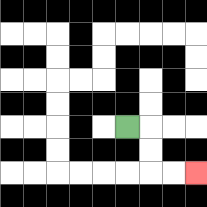{'start': '[5, 5]', 'end': '[8, 7]', 'path_directions': 'R,D,D,R,R', 'path_coordinates': '[[5, 5], [6, 5], [6, 6], [6, 7], [7, 7], [8, 7]]'}